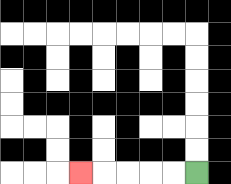{'start': '[8, 7]', 'end': '[3, 7]', 'path_directions': 'L,L,L,L,L', 'path_coordinates': '[[8, 7], [7, 7], [6, 7], [5, 7], [4, 7], [3, 7]]'}